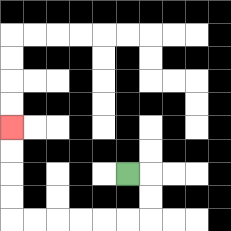{'start': '[5, 7]', 'end': '[0, 5]', 'path_directions': 'R,D,D,L,L,L,L,L,L,U,U,U,U', 'path_coordinates': '[[5, 7], [6, 7], [6, 8], [6, 9], [5, 9], [4, 9], [3, 9], [2, 9], [1, 9], [0, 9], [0, 8], [0, 7], [0, 6], [0, 5]]'}